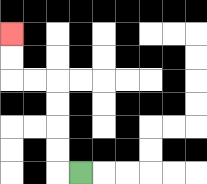{'start': '[3, 7]', 'end': '[0, 1]', 'path_directions': 'L,U,U,U,U,L,L,U,U', 'path_coordinates': '[[3, 7], [2, 7], [2, 6], [2, 5], [2, 4], [2, 3], [1, 3], [0, 3], [0, 2], [0, 1]]'}